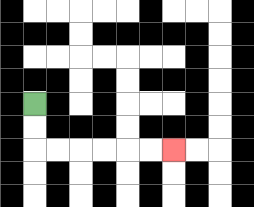{'start': '[1, 4]', 'end': '[7, 6]', 'path_directions': 'D,D,R,R,R,R,R,R', 'path_coordinates': '[[1, 4], [1, 5], [1, 6], [2, 6], [3, 6], [4, 6], [5, 6], [6, 6], [7, 6]]'}